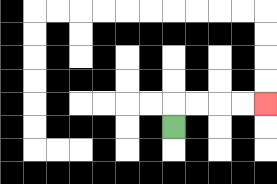{'start': '[7, 5]', 'end': '[11, 4]', 'path_directions': 'U,R,R,R,R', 'path_coordinates': '[[7, 5], [7, 4], [8, 4], [9, 4], [10, 4], [11, 4]]'}